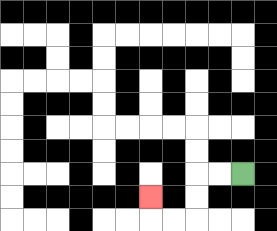{'start': '[10, 7]', 'end': '[6, 8]', 'path_directions': 'L,L,D,D,L,L,U', 'path_coordinates': '[[10, 7], [9, 7], [8, 7], [8, 8], [8, 9], [7, 9], [6, 9], [6, 8]]'}